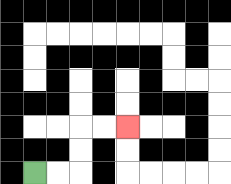{'start': '[1, 7]', 'end': '[5, 5]', 'path_directions': 'R,R,U,U,R,R', 'path_coordinates': '[[1, 7], [2, 7], [3, 7], [3, 6], [3, 5], [4, 5], [5, 5]]'}